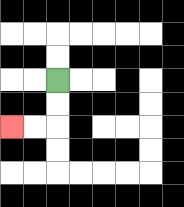{'start': '[2, 3]', 'end': '[0, 5]', 'path_directions': 'D,D,L,L', 'path_coordinates': '[[2, 3], [2, 4], [2, 5], [1, 5], [0, 5]]'}